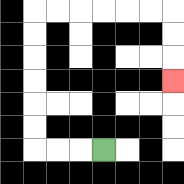{'start': '[4, 6]', 'end': '[7, 3]', 'path_directions': 'L,L,L,U,U,U,U,U,U,R,R,R,R,R,R,D,D,D', 'path_coordinates': '[[4, 6], [3, 6], [2, 6], [1, 6], [1, 5], [1, 4], [1, 3], [1, 2], [1, 1], [1, 0], [2, 0], [3, 0], [4, 0], [5, 0], [6, 0], [7, 0], [7, 1], [7, 2], [7, 3]]'}